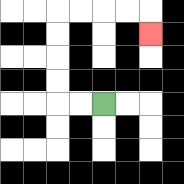{'start': '[4, 4]', 'end': '[6, 1]', 'path_directions': 'L,L,U,U,U,U,R,R,R,R,D', 'path_coordinates': '[[4, 4], [3, 4], [2, 4], [2, 3], [2, 2], [2, 1], [2, 0], [3, 0], [4, 0], [5, 0], [6, 0], [6, 1]]'}